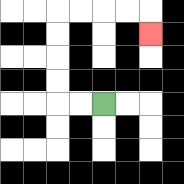{'start': '[4, 4]', 'end': '[6, 1]', 'path_directions': 'L,L,U,U,U,U,R,R,R,R,D', 'path_coordinates': '[[4, 4], [3, 4], [2, 4], [2, 3], [2, 2], [2, 1], [2, 0], [3, 0], [4, 0], [5, 0], [6, 0], [6, 1]]'}